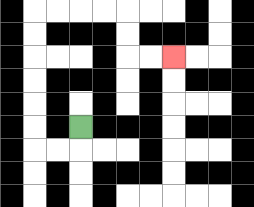{'start': '[3, 5]', 'end': '[7, 2]', 'path_directions': 'D,L,L,U,U,U,U,U,U,R,R,R,R,D,D,R,R', 'path_coordinates': '[[3, 5], [3, 6], [2, 6], [1, 6], [1, 5], [1, 4], [1, 3], [1, 2], [1, 1], [1, 0], [2, 0], [3, 0], [4, 0], [5, 0], [5, 1], [5, 2], [6, 2], [7, 2]]'}